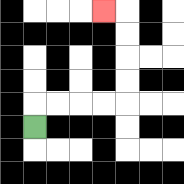{'start': '[1, 5]', 'end': '[4, 0]', 'path_directions': 'U,R,R,R,R,U,U,U,U,L', 'path_coordinates': '[[1, 5], [1, 4], [2, 4], [3, 4], [4, 4], [5, 4], [5, 3], [5, 2], [5, 1], [5, 0], [4, 0]]'}